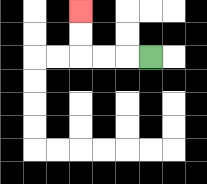{'start': '[6, 2]', 'end': '[3, 0]', 'path_directions': 'L,L,L,U,U', 'path_coordinates': '[[6, 2], [5, 2], [4, 2], [3, 2], [3, 1], [3, 0]]'}